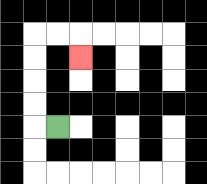{'start': '[2, 5]', 'end': '[3, 2]', 'path_directions': 'L,U,U,U,U,R,R,D', 'path_coordinates': '[[2, 5], [1, 5], [1, 4], [1, 3], [1, 2], [1, 1], [2, 1], [3, 1], [3, 2]]'}